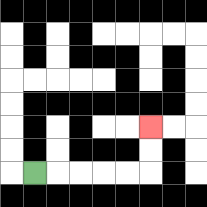{'start': '[1, 7]', 'end': '[6, 5]', 'path_directions': 'R,R,R,R,R,U,U', 'path_coordinates': '[[1, 7], [2, 7], [3, 7], [4, 7], [5, 7], [6, 7], [6, 6], [6, 5]]'}